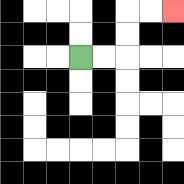{'start': '[3, 2]', 'end': '[7, 0]', 'path_directions': 'R,R,U,U,R,R', 'path_coordinates': '[[3, 2], [4, 2], [5, 2], [5, 1], [5, 0], [6, 0], [7, 0]]'}